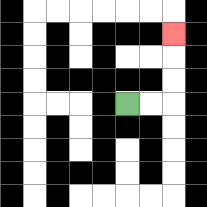{'start': '[5, 4]', 'end': '[7, 1]', 'path_directions': 'R,R,U,U,U', 'path_coordinates': '[[5, 4], [6, 4], [7, 4], [7, 3], [7, 2], [7, 1]]'}